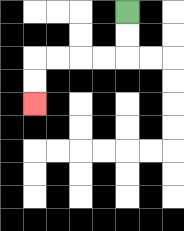{'start': '[5, 0]', 'end': '[1, 4]', 'path_directions': 'D,D,L,L,L,L,D,D', 'path_coordinates': '[[5, 0], [5, 1], [5, 2], [4, 2], [3, 2], [2, 2], [1, 2], [1, 3], [1, 4]]'}